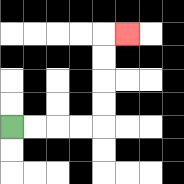{'start': '[0, 5]', 'end': '[5, 1]', 'path_directions': 'R,R,R,R,U,U,U,U,R', 'path_coordinates': '[[0, 5], [1, 5], [2, 5], [3, 5], [4, 5], [4, 4], [4, 3], [4, 2], [4, 1], [5, 1]]'}